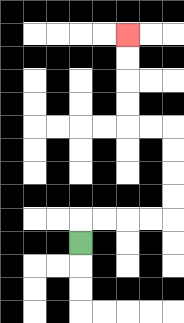{'start': '[3, 10]', 'end': '[5, 1]', 'path_directions': 'U,R,R,R,R,U,U,U,U,L,L,U,U,U,U', 'path_coordinates': '[[3, 10], [3, 9], [4, 9], [5, 9], [6, 9], [7, 9], [7, 8], [7, 7], [7, 6], [7, 5], [6, 5], [5, 5], [5, 4], [5, 3], [5, 2], [5, 1]]'}